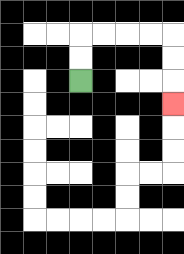{'start': '[3, 3]', 'end': '[7, 4]', 'path_directions': 'U,U,R,R,R,R,D,D,D', 'path_coordinates': '[[3, 3], [3, 2], [3, 1], [4, 1], [5, 1], [6, 1], [7, 1], [7, 2], [7, 3], [7, 4]]'}